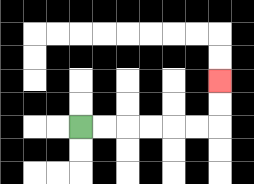{'start': '[3, 5]', 'end': '[9, 3]', 'path_directions': 'R,R,R,R,R,R,U,U', 'path_coordinates': '[[3, 5], [4, 5], [5, 5], [6, 5], [7, 5], [8, 5], [9, 5], [9, 4], [9, 3]]'}